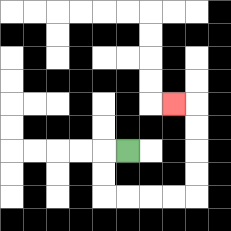{'start': '[5, 6]', 'end': '[7, 4]', 'path_directions': 'L,D,D,R,R,R,R,U,U,U,U,L', 'path_coordinates': '[[5, 6], [4, 6], [4, 7], [4, 8], [5, 8], [6, 8], [7, 8], [8, 8], [8, 7], [8, 6], [8, 5], [8, 4], [7, 4]]'}